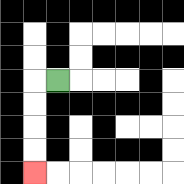{'start': '[2, 3]', 'end': '[1, 7]', 'path_directions': 'L,D,D,D,D', 'path_coordinates': '[[2, 3], [1, 3], [1, 4], [1, 5], [1, 6], [1, 7]]'}